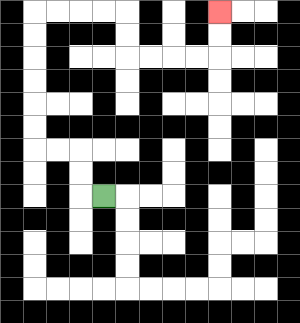{'start': '[4, 8]', 'end': '[9, 0]', 'path_directions': 'L,U,U,L,L,U,U,U,U,U,U,R,R,R,R,D,D,R,R,R,R,U,U', 'path_coordinates': '[[4, 8], [3, 8], [3, 7], [3, 6], [2, 6], [1, 6], [1, 5], [1, 4], [1, 3], [1, 2], [1, 1], [1, 0], [2, 0], [3, 0], [4, 0], [5, 0], [5, 1], [5, 2], [6, 2], [7, 2], [8, 2], [9, 2], [9, 1], [9, 0]]'}